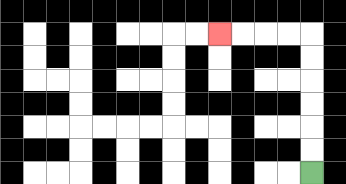{'start': '[13, 7]', 'end': '[9, 1]', 'path_directions': 'U,U,U,U,U,U,L,L,L,L', 'path_coordinates': '[[13, 7], [13, 6], [13, 5], [13, 4], [13, 3], [13, 2], [13, 1], [12, 1], [11, 1], [10, 1], [9, 1]]'}